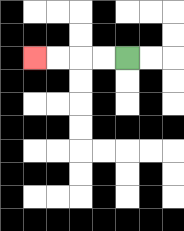{'start': '[5, 2]', 'end': '[1, 2]', 'path_directions': 'L,L,L,L', 'path_coordinates': '[[5, 2], [4, 2], [3, 2], [2, 2], [1, 2]]'}